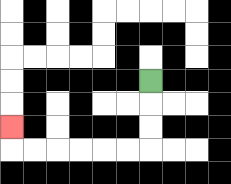{'start': '[6, 3]', 'end': '[0, 5]', 'path_directions': 'D,D,D,L,L,L,L,L,L,U', 'path_coordinates': '[[6, 3], [6, 4], [6, 5], [6, 6], [5, 6], [4, 6], [3, 6], [2, 6], [1, 6], [0, 6], [0, 5]]'}